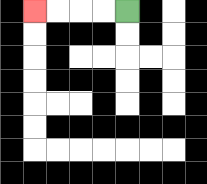{'start': '[5, 0]', 'end': '[1, 0]', 'path_directions': 'L,L,L,L', 'path_coordinates': '[[5, 0], [4, 0], [3, 0], [2, 0], [1, 0]]'}